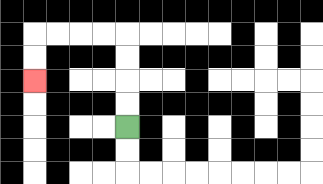{'start': '[5, 5]', 'end': '[1, 3]', 'path_directions': 'U,U,U,U,L,L,L,L,D,D', 'path_coordinates': '[[5, 5], [5, 4], [5, 3], [5, 2], [5, 1], [4, 1], [3, 1], [2, 1], [1, 1], [1, 2], [1, 3]]'}